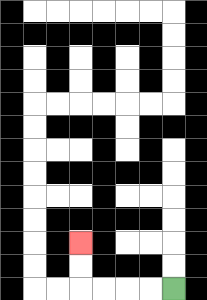{'start': '[7, 12]', 'end': '[3, 10]', 'path_directions': 'L,L,L,L,U,U', 'path_coordinates': '[[7, 12], [6, 12], [5, 12], [4, 12], [3, 12], [3, 11], [3, 10]]'}